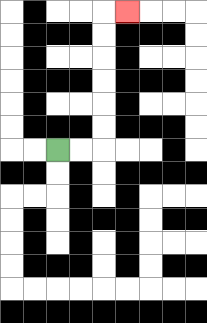{'start': '[2, 6]', 'end': '[5, 0]', 'path_directions': 'R,R,U,U,U,U,U,U,R', 'path_coordinates': '[[2, 6], [3, 6], [4, 6], [4, 5], [4, 4], [4, 3], [4, 2], [4, 1], [4, 0], [5, 0]]'}